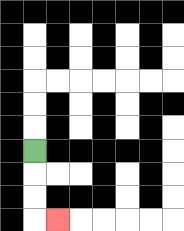{'start': '[1, 6]', 'end': '[2, 9]', 'path_directions': 'D,D,D,R', 'path_coordinates': '[[1, 6], [1, 7], [1, 8], [1, 9], [2, 9]]'}